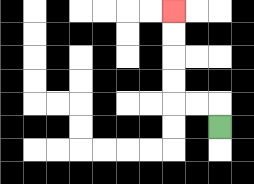{'start': '[9, 5]', 'end': '[7, 0]', 'path_directions': 'U,L,L,U,U,U,U', 'path_coordinates': '[[9, 5], [9, 4], [8, 4], [7, 4], [7, 3], [7, 2], [7, 1], [7, 0]]'}